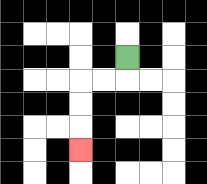{'start': '[5, 2]', 'end': '[3, 6]', 'path_directions': 'D,L,L,D,D,D', 'path_coordinates': '[[5, 2], [5, 3], [4, 3], [3, 3], [3, 4], [3, 5], [3, 6]]'}